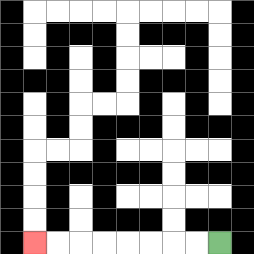{'start': '[9, 10]', 'end': '[1, 10]', 'path_directions': 'L,L,L,L,L,L,L,L', 'path_coordinates': '[[9, 10], [8, 10], [7, 10], [6, 10], [5, 10], [4, 10], [3, 10], [2, 10], [1, 10]]'}